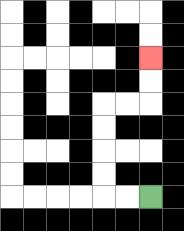{'start': '[6, 8]', 'end': '[6, 2]', 'path_directions': 'L,L,U,U,U,U,R,R,U,U', 'path_coordinates': '[[6, 8], [5, 8], [4, 8], [4, 7], [4, 6], [4, 5], [4, 4], [5, 4], [6, 4], [6, 3], [6, 2]]'}